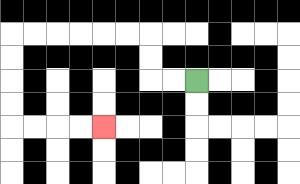{'start': '[8, 3]', 'end': '[4, 5]', 'path_directions': 'L,L,U,U,L,L,L,L,L,L,D,D,D,D,R,R,R,R', 'path_coordinates': '[[8, 3], [7, 3], [6, 3], [6, 2], [6, 1], [5, 1], [4, 1], [3, 1], [2, 1], [1, 1], [0, 1], [0, 2], [0, 3], [0, 4], [0, 5], [1, 5], [2, 5], [3, 5], [4, 5]]'}